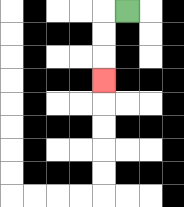{'start': '[5, 0]', 'end': '[4, 3]', 'path_directions': 'L,D,D,D', 'path_coordinates': '[[5, 0], [4, 0], [4, 1], [4, 2], [4, 3]]'}